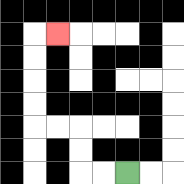{'start': '[5, 7]', 'end': '[2, 1]', 'path_directions': 'L,L,U,U,L,L,U,U,U,U,R', 'path_coordinates': '[[5, 7], [4, 7], [3, 7], [3, 6], [3, 5], [2, 5], [1, 5], [1, 4], [1, 3], [1, 2], [1, 1], [2, 1]]'}